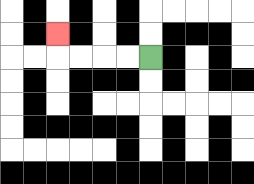{'start': '[6, 2]', 'end': '[2, 1]', 'path_directions': 'L,L,L,L,U', 'path_coordinates': '[[6, 2], [5, 2], [4, 2], [3, 2], [2, 2], [2, 1]]'}